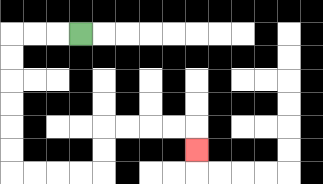{'start': '[3, 1]', 'end': '[8, 6]', 'path_directions': 'L,L,L,D,D,D,D,D,D,R,R,R,R,U,U,R,R,R,R,D', 'path_coordinates': '[[3, 1], [2, 1], [1, 1], [0, 1], [0, 2], [0, 3], [0, 4], [0, 5], [0, 6], [0, 7], [1, 7], [2, 7], [3, 7], [4, 7], [4, 6], [4, 5], [5, 5], [6, 5], [7, 5], [8, 5], [8, 6]]'}